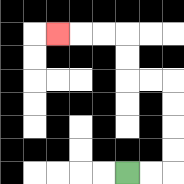{'start': '[5, 7]', 'end': '[2, 1]', 'path_directions': 'R,R,U,U,U,U,L,L,U,U,L,L,L', 'path_coordinates': '[[5, 7], [6, 7], [7, 7], [7, 6], [7, 5], [7, 4], [7, 3], [6, 3], [5, 3], [5, 2], [5, 1], [4, 1], [3, 1], [2, 1]]'}